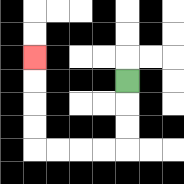{'start': '[5, 3]', 'end': '[1, 2]', 'path_directions': 'D,D,D,L,L,L,L,U,U,U,U', 'path_coordinates': '[[5, 3], [5, 4], [5, 5], [5, 6], [4, 6], [3, 6], [2, 6], [1, 6], [1, 5], [1, 4], [1, 3], [1, 2]]'}